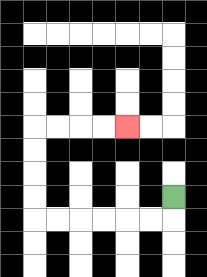{'start': '[7, 8]', 'end': '[5, 5]', 'path_directions': 'D,L,L,L,L,L,L,U,U,U,U,R,R,R,R', 'path_coordinates': '[[7, 8], [7, 9], [6, 9], [5, 9], [4, 9], [3, 9], [2, 9], [1, 9], [1, 8], [1, 7], [1, 6], [1, 5], [2, 5], [3, 5], [4, 5], [5, 5]]'}